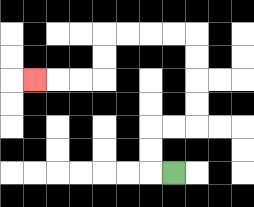{'start': '[7, 7]', 'end': '[1, 3]', 'path_directions': 'L,U,U,R,R,U,U,U,U,L,L,L,L,D,D,L,L,L', 'path_coordinates': '[[7, 7], [6, 7], [6, 6], [6, 5], [7, 5], [8, 5], [8, 4], [8, 3], [8, 2], [8, 1], [7, 1], [6, 1], [5, 1], [4, 1], [4, 2], [4, 3], [3, 3], [2, 3], [1, 3]]'}